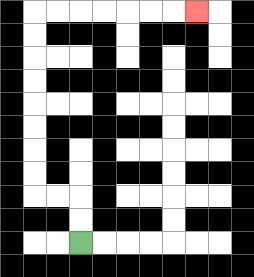{'start': '[3, 10]', 'end': '[8, 0]', 'path_directions': 'U,U,L,L,U,U,U,U,U,U,U,U,R,R,R,R,R,R,R', 'path_coordinates': '[[3, 10], [3, 9], [3, 8], [2, 8], [1, 8], [1, 7], [1, 6], [1, 5], [1, 4], [1, 3], [1, 2], [1, 1], [1, 0], [2, 0], [3, 0], [4, 0], [5, 0], [6, 0], [7, 0], [8, 0]]'}